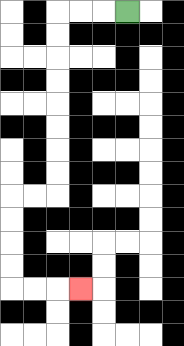{'start': '[5, 0]', 'end': '[3, 12]', 'path_directions': 'L,L,L,D,D,D,D,D,D,D,D,L,L,D,D,D,D,R,R,R', 'path_coordinates': '[[5, 0], [4, 0], [3, 0], [2, 0], [2, 1], [2, 2], [2, 3], [2, 4], [2, 5], [2, 6], [2, 7], [2, 8], [1, 8], [0, 8], [0, 9], [0, 10], [0, 11], [0, 12], [1, 12], [2, 12], [3, 12]]'}